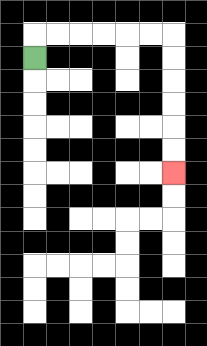{'start': '[1, 2]', 'end': '[7, 7]', 'path_directions': 'U,R,R,R,R,R,R,D,D,D,D,D,D', 'path_coordinates': '[[1, 2], [1, 1], [2, 1], [3, 1], [4, 1], [5, 1], [6, 1], [7, 1], [7, 2], [7, 3], [7, 4], [7, 5], [7, 6], [7, 7]]'}